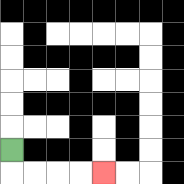{'start': '[0, 6]', 'end': '[4, 7]', 'path_directions': 'D,R,R,R,R', 'path_coordinates': '[[0, 6], [0, 7], [1, 7], [2, 7], [3, 7], [4, 7]]'}